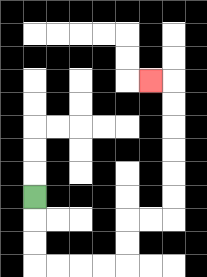{'start': '[1, 8]', 'end': '[6, 3]', 'path_directions': 'D,D,D,R,R,R,R,U,U,R,R,U,U,U,U,U,U,L', 'path_coordinates': '[[1, 8], [1, 9], [1, 10], [1, 11], [2, 11], [3, 11], [4, 11], [5, 11], [5, 10], [5, 9], [6, 9], [7, 9], [7, 8], [7, 7], [7, 6], [7, 5], [7, 4], [7, 3], [6, 3]]'}